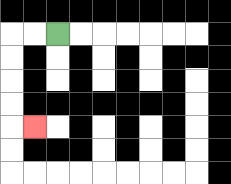{'start': '[2, 1]', 'end': '[1, 5]', 'path_directions': 'L,L,D,D,D,D,R', 'path_coordinates': '[[2, 1], [1, 1], [0, 1], [0, 2], [0, 3], [0, 4], [0, 5], [1, 5]]'}